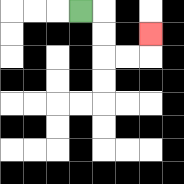{'start': '[3, 0]', 'end': '[6, 1]', 'path_directions': 'R,D,D,R,R,U', 'path_coordinates': '[[3, 0], [4, 0], [4, 1], [4, 2], [5, 2], [6, 2], [6, 1]]'}